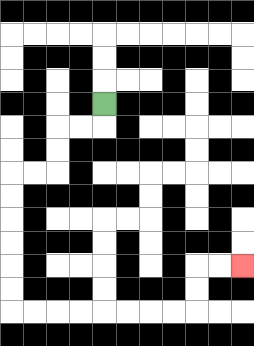{'start': '[4, 4]', 'end': '[10, 11]', 'path_directions': 'D,L,L,D,D,L,L,D,D,D,D,D,D,R,R,R,R,R,R,R,R,U,U,R,R', 'path_coordinates': '[[4, 4], [4, 5], [3, 5], [2, 5], [2, 6], [2, 7], [1, 7], [0, 7], [0, 8], [0, 9], [0, 10], [0, 11], [0, 12], [0, 13], [1, 13], [2, 13], [3, 13], [4, 13], [5, 13], [6, 13], [7, 13], [8, 13], [8, 12], [8, 11], [9, 11], [10, 11]]'}